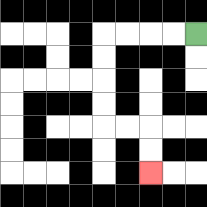{'start': '[8, 1]', 'end': '[6, 7]', 'path_directions': 'L,L,L,L,D,D,D,D,R,R,D,D', 'path_coordinates': '[[8, 1], [7, 1], [6, 1], [5, 1], [4, 1], [4, 2], [4, 3], [4, 4], [4, 5], [5, 5], [6, 5], [6, 6], [6, 7]]'}